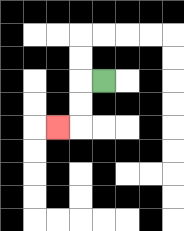{'start': '[4, 3]', 'end': '[2, 5]', 'path_directions': 'L,D,D,L', 'path_coordinates': '[[4, 3], [3, 3], [3, 4], [3, 5], [2, 5]]'}